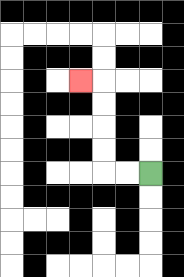{'start': '[6, 7]', 'end': '[3, 3]', 'path_directions': 'L,L,U,U,U,U,L', 'path_coordinates': '[[6, 7], [5, 7], [4, 7], [4, 6], [4, 5], [4, 4], [4, 3], [3, 3]]'}